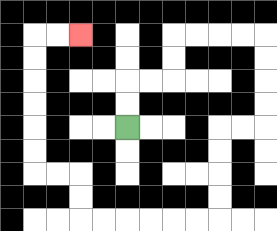{'start': '[5, 5]', 'end': '[3, 1]', 'path_directions': 'U,U,R,R,U,U,R,R,R,R,D,D,D,D,L,L,D,D,D,D,L,L,L,L,L,L,U,U,L,L,U,U,U,U,U,U,R,R', 'path_coordinates': '[[5, 5], [5, 4], [5, 3], [6, 3], [7, 3], [7, 2], [7, 1], [8, 1], [9, 1], [10, 1], [11, 1], [11, 2], [11, 3], [11, 4], [11, 5], [10, 5], [9, 5], [9, 6], [9, 7], [9, 8], [9, 9], [8, 9], [7, 9], [6, 9], [5, 9], [4, 9], [3, 9], [3, 8], [3, 7], [2, 7], [1, 7], [1, 6], [1, 5], [1, 4], [1, 3], [1, 2], [1, 1], [2, 1], [3, 1]]'}